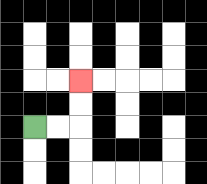{'start': '[1, 5]', 'end': '[3, 3]', 'path_directions': 'R,R,U,U', 'path_coordinates': '[[1, 5], [2, 5], [3, 5], [3, 4], [3, 3]]'}